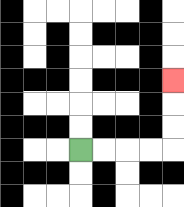{'start': '[3, 6]', 'end': '[7, 3]', 'path_directions': 'R,R,R,R,U,U,U', 'path_coordinates': '[[3, 6], [4, 6], [5, 6], [6, 6], [7, 6], [7, 5], [7, 4], [7, 3]]'}